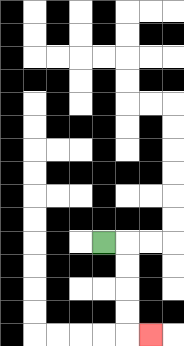{'start': '[4, 10]', 'end': '[6, 14]', 'path_directions': 'R,D,D,D,D,R', 'path_coordinates': '[[4, 10], [5, 10], [5, 11], [5, 12], [5, 13], [5, 14], [6, 14]]'}